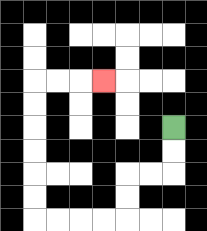{'start': '[7, 5]', 'end': '[4, 3]', 'path_directions': 'D,D,L,L,D,D,L,L,L,L,U,U,U,U,U,U,R,R,R', 'path_coordinates': '[[7, 5], [7, 6], [7, 7], [6, 7], [5, 7], [5, 8], [5, 9], [4, 9], [3, 9], [2, 9], [1, 9], [1, 8], [1, 7], [1, 6], [1, 5], [1, 4], [1, 3], [2, 3], [3, 3], [4, 3]]'}